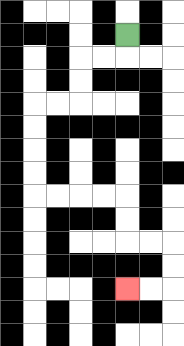{'start': '[5, 1]', 'end': '[5, 12]', 'path_directions': 'D,L,L,D,D,L,L,D,D,D,D,R,R,R,R,D,D,R,R,D,D,L,L', 'path_coordinates': '[[5, 1], [5, 2], [4, 2], [3, 2], [3, 3], [3, 4], [2, 4], [1, 4], [1, 5], [1, 6], [1, 7], [1, 8], [2, 8], [3, 8], [4, 8], [5, 8], [5, 9], [5, 10], [6, 10], [7, 10], [7, 11], [7, 12], [6, 12], [5, 12]]'}